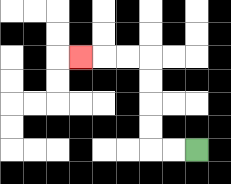{'start': '[8, 6]', 'end': '[3, 2]', 'path_directions': 'L,L,U,U,U,U,L,L,L', 'path_coordinates': '[[8, 6], [7, 6], [6, 6], [6, 5], [6, 4], [6, 3], [6, 2], [5, 2], [4, 2], [3, 2]]'}